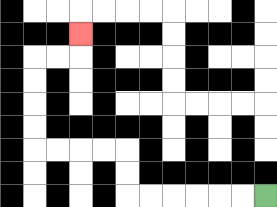{'start': '[11, 8]', 'end': '[3, 1]', 'path_directions': 'L,L,L,L,L,L,U,U,L,L,L,L,U,U,U,U,R,R,U', 'path_coordinates': '[[11, 8], [10, 8], [9, 8], [8, 8], [7, 8], [6, 8], [5, 8], [5, 7], [5, 6], [4, 6], [3, 6], [2, 6], [1, 6], [1, 5], [1, 4], [1, 3], [1, 2], [2, 2], [3, 2], [3, 1]]'}